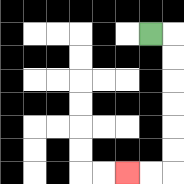{'start': '[6, 1]', 'end': '[5, 7]', 'path_directions': 'R,D,D,D,D,D,D,L,L', 'path_coordinates': '[[6, 1], [7, 1], [7, 2], [7, 3], [7, 4], [7, 5], [7, 6], [7, 7], [6, 7], [5, 7]]'}